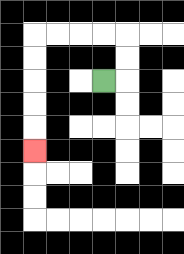{'start': '[4, 3]', 'end': '[1, 6]', 'path_directions': 'R,U,U,L,L,L,L,D,D,D,D,D', 'path_coordinates': '[[4, 3], [5, 3], [5, 2], [5, 1], [4, 1], [3, 1], [2, 1], [1, 1], [1, 2], [1, 3], [1, 4], [1, 5], [1, 6]]'}